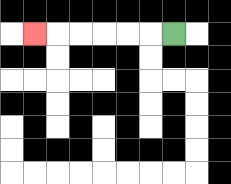{'start': '[7, 1]', 'end': '[1, 1]', 'path_directions': 'L,L,L,L,L,L', 'path_coordinates': '[[7, 1], [6, 1], [5, 1], [4, 1], [3, 1], [2, 1], [1, 1]]'}